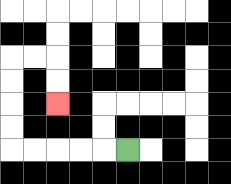{'start': '[5, 6]', 'end': '[2, 4]', 'path_directions': 'L,L,L,L,L,U,U,U,U,R,R,D,D', 'path_coordinates': '[[5, 6], [4, 6], [3, 6], [2, 6], [1, 6], [0, 6], [0, 5], [0, 4], [0, 3], [0, 2], [1, 2], [2, 2], [2, 3], [2, 4]]'}